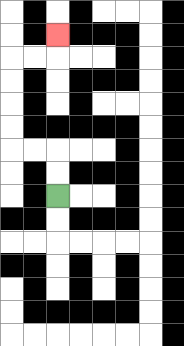{'start': '[2, 8]', 'end': '[2, 1]', 'path_directions': 'U,U,L,L,U,U,U,U,R,R,U', 'path_coordinates': '[[2, 8], [2, 7], [2, 6], [1, 6], [0, 6], [0, 5], [0, 4], [0, 3], [0, 2], [1, 2], [2, 2], [2, 1]]'}